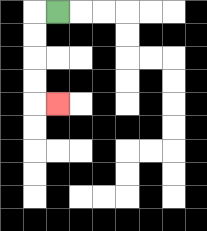{'start': '[2, 0]', 'end': '[2, 4]', 'path_directions': 'L,D,D,D,D,R', 'path_coordinates': '[[2, 0], [1, 0], [1, 1], [1, 2], [1, 3], [1, 4], [2, 4]]'}